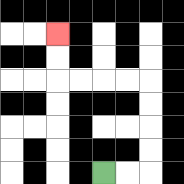{'start': '[4, 7]', 'end': '[2, 1]', 'path_directions': 'R,R,U,U,U,U,L,L,L,L,U,U', 'path_coordinates': '[[4, 7], [5, 7], [6, 7], [6, 6], [6, 5], [6, 4], [6, 3], [5, 3], [4, 3], [3, 3], [2, 3], [2, 2], [2, 1]]'}